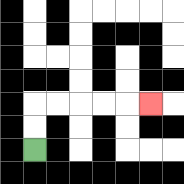{'start': '[1, 6]', 'end': '[6, 4]', 'path_directions': 'U,U,R,R,R,R,R', 'path_coordinates': '[[1, 6], [1, 5], [1, 4], [2, 4], [3, 4], [4, 4], [5, 4], [6, 4]]'}